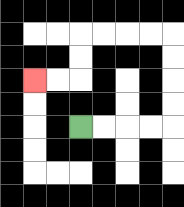{'start': '[3, 5]', 'end': '[1, 3]', 'path_directions': 'R,R,R,R,U,U,U,U,L,L,L,L,D,D,L,L', 'path_coordinates': '[[3, 5], [4, 5], [5, 5], [6, 5], [7, 5], [7, 4], [7, 3], [7, 2], [7, 1], [6, 1], [5, 1], [4, 1], [3, 1], [3, 2], [3, 3], [2, 3], [1, 3]]'}